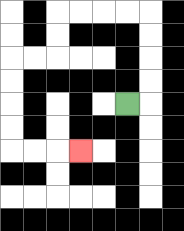{'start': '[5, 4]', 'end': '[3, 6]', 'path_directions': 'R,U,U,U,U,L,L,L,L,D,D,L,L,D,D,D,D,R,R,R', 'path_coordinates': '[[5, 4], [6, 4], [6, 3], [6, 2], [6, 1], [6, 0], [5, 0], [4, 0], [3, 0], [2, 0], [2, 1], [2, 2], [1, 2], [0, 2], [0, 3], [0, 4], [0, 5], [0, 6], [1, 6], [2, 6], [3, 6]]'}